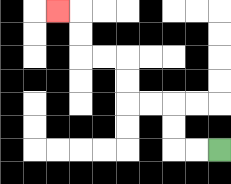{'start': '[9, 6]', 'end': '[2, 0]', 'path_directions': 'L,L,U,U,L,L,U,U,L,L,U,U,L', 'path_coordinates': '[[9, 6], [8, 6], [7, 6], [7, 5], [7, 4], [6, 4], [5, 4], [5, 3], [5, 2], [4, 2], [3, 2], [3, 1], [3, 0], [2, 0]]'}